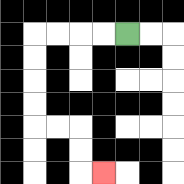{'start': '[5, 1]', 'end': '[4, 7]', 'path_directions': 'L,L,L,L,D,D,D,D,R,R,D,D,R', 'path_coordinates': '[[5, 1], [4, 1], [3, 1], [2, 1], [1, 1], [1, 2], [1, 3], [1, 4], [1, 5], [2, 5], [3, 5], [3, 6], [3, 7], [4, 7]]'}